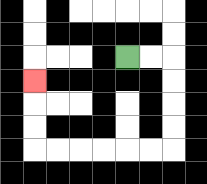{'start': '[5, 2]', 'end': '[1, 3]', 'path_directions': 'R,R,D,D,D,D,L,L,L,L,L,L,U,U,U', 'path_coordinates': '[[5, 2], [6, 2], [7, 2], [7, 3], [7, 4], [7, 5], [7, 6], [6, 6], [5, 6], [4, 6], [3, 6], [2, 6], [1, 6], [1, 5], [1, 4], [1, 3]]'}